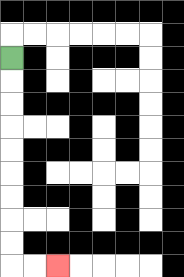{'start': '[0, 2]', 'end': '[2, 11]', 'path_directions': 'D,D,D,D,D,D,D,D,D,R,R', 'path_coordinates': '[[0, 2], [0, 3], [0, 4], [0, 5], [0, 6], [0, 7], [0, 8], [0, 9], [0, 10], [0, 11], [1, 11], [2, 11]]'}